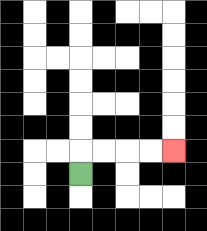{'start': '[3, 7]', 'end': '[7, 6]', 'path_directions': 'U,R,R,R,R', 'path_coordinates': '[[3, 7], [3, 6], [4, 6], [5, 6], [6, 6], [7, 6]]'}